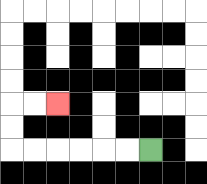{'start': '[6, 6]', 'end': '[2, 4]', 'path_directions': 'L,L,L,L,L,L,U,U,R,R', 'path_coordinates': '[[6, 6], [5, 6], [4, 6], [3, 6], [2, 6], [1, 6], [0, 6], [0, 5], [0, 4], [1, 4], [2, 4]]'}